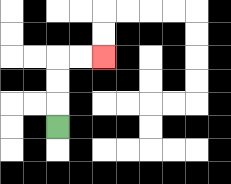{'start': '[2, 5]', 'end': '[4, 2]', 'path_directions': 'U,U,U,R,R', 'path_coordinates': '[[2, 5], [2, 4], [2, 3], [2, 2], [3, 2], [4, 2]]'}